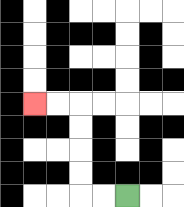{'start': '[5, 8]', 'end': '[1, 4]', 'path_directions': 'L,L,U,U,U,U,L,L', 'path_coordinates': '[[5, 8], [4, 8], [3, 8], [3, 7], [3, 6], [3, 5], [3, 4], [2, 4], [1, 4]]'}